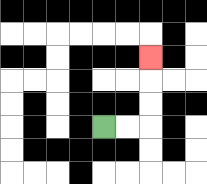{'start': '[4, 5]', 'end': '[6, 2]', 'path_directions': 'R,R,U,U,U', 'path_coordinates': '[[4, 5], [5, 5], [6, 5], [6, 4], [6, 3], [6, 2]]'}